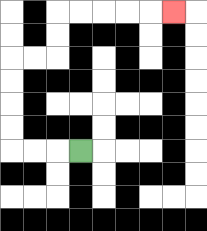{'start': '[3, 6]', 'end': '[7, 0]', 'path_directions': 'L,L,L,U,U,U,U,R,R,U,U,R,R,R,R,R', 'path_coordinates': '[[3, 6], [2, 6], [1, 6], [0, 6], [0, 5], [0, 4], [0, 3], [0, 2], [1, 2], [2, 2], [2, 1], [2, 0], [3, 0], [4, 0], [5, 0], [6, 0], [7, 0]]'}